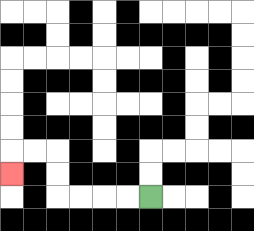{'start': '[6, 8]', 'end': '[0, 7]', 'path_directions': 'L,L,L,L,U,U,L,L,D', 'path_coordinates': '[[6, 8], [5, 8], [4, 8], [3, 8], [2, 8], [2, 7], [2, 6], [1, 6], [0, 6], [0, 7]]'}